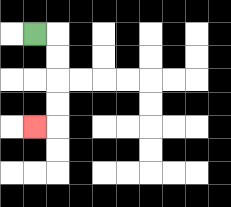{'start': '[1, 1]', 'end': '[1, 5]', 'path_directions': 'R,D,D,D,D,L', 'path_coordinates': '[[1, 1], [2, 1], [2, 2], [2, 3], [2, 4], [2, 5], [1, 5]]'}